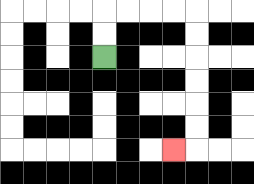{'start': '[4, 2]', 'end': '[7, 6]', 'path_directions': 'U,U,R,R,R,R,D,D,D,D,D,D,L', 'path_coordinates': '[[4, 2], [4, 1], [4, 0], [5, 0], [6, 0], [7, 0], [8, 0], [8, 1], [8, 2], [8, 3], [8, 4], [8, 5], [8, 6], [7, 6]]'}